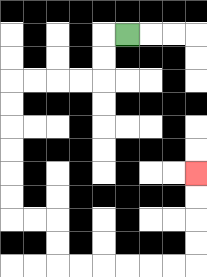{'start': '[5, 1]', 'end': '[8, 7]', 'path_directions': 'L,D,D,L,L,L,L,D,D,D,D,D,D,R,R,D,D,R,R,R,R,R,R,U,U,U,U', 'path_coordinates': '[[5, 1], [4, 1], [4, 2], [4, 3], [3, 3], [2, 3], [1, 3], [0, 3], [0, 4], [0, 5], [0, 6], [0, 7], [0, 8], [0, 9], [1, 9], [2, 9], [2, 10], [2, 11], [3, 11], [4, 11], [5, 11], [6, 11], [7, 11], [8, 11], [8, 10], [8, 9], [8, 8], [8, 7]]'}